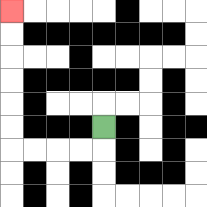{'start': '[4, 5]', 'end': '[0, 0]', 'path_directions': 'D,L,L,L,L,U,U,U,U,U,U', 'path_coordinates': '[[4, 5], [4, 6], [3, 6], [2, 6], [1, 6], [0, 6], [0, 5], [0, 4], [0, 3], [0, 2], [0, 1], [0, 0]]'}